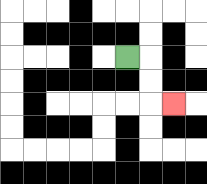{'start': '[5, 2]', 'end': '[7, 4]', 'path_directions': 'R,D,D,R', 'path_coordinates': '[[5, 2], [6, 2], [6, 3], [6, 4], [7, 4]]'}